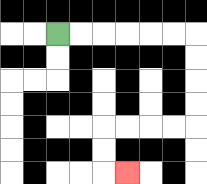{'start': '[2, 1]', 'end': '[5, 7]', 'path_directions': 'R,R,R,R,R,R,D,D,D,D,L,L,L,L,D,D,R', 'path_coordinates': '[[2, 1], [3, 1], [4, 1], [5, 1], [6, 1], [7, 1], [8, 1], [8, 2], [8, 3], [8, 4], [8, 5], [7, 5], [6, 5], [5, 5], [4, 5], [4, 6], [4, 7], [5, 7]]'}